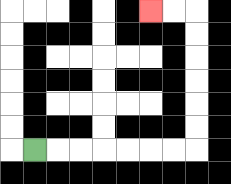{'start': '[1, 6]', 'end': '[6, 0]', 'path_directions': 'R,R,R,R,R,R,R,U,U,U,U,U,U,L,L', 'path_coordinates': '[[1, 6], [2, 6], [3, 6], [4, 6], [5, 6], [6, 6], [7, 6], [8, 6], [8, 5], [8, 4], [8, 3], [8, 2], [8, 1], [8, 0], [7, 0], [6, 0]]'}